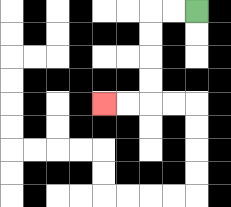{'start': '[8, 0]', 'end': '[4, 4]', 'path_directions': 'L,L,D,D,D,D,L,L', 'path_coordinates': '[[8, 0], [7, 0], [6, 0], [6, 1], [6, 2], [6, 3], [6, 4], [5, 4], [4, 4]]'}